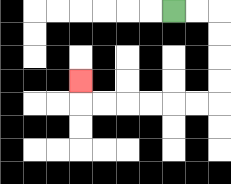{'start': '[7, 0]', 'end': '[3, 3]', 'path_directions': 'R,R,D,D,D,D,L,L,L,L,L,L,U', 'path_coordinates': '[[7, 0], [8, 0], [9, 0], [9, 1], [9, 2], [9, 3], [9, 4], [8, 4], [7, 4], [6, 4], [5, 4], [4, 4], [3, 4], [3, 3]]'}